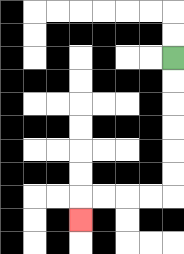{'start': '[7, 2]', 'end': '[3, 9]', 'path_directions': 'D,D,D,D,D,D,L,L,L,L,D', 'path_coordinates': '[[7, 2], [7, 3], [7, 4], [7, 5], [7, 6], [7, 7], [7, 8], [6, 8], [5, 8], [4, 8], [3, 8], [3, 9]]'}